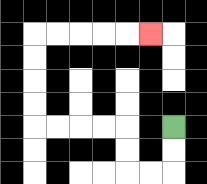{'start': '[7, 5]', 'end': '[6, 1]', 'path_directions': 'D,D,L,L,U,U,L,L,L,L,U,U,U,U,R,R,R,R,R', 'path_coordinates': '[[7, 5], [7, 6], [7, 7], [6, 7], [5, 7], [5, 6], [5, 5], [4, 5], [3, 5], [2, 5], [1, 5], [1, 4], [1, 3], [1, 2], [1, 1], [2, 1], [3, 1], [4, 1], [5, 1], [6, 1]]'}